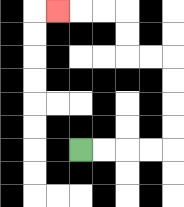{'start': '[3, 6]', 'end': '[2, 0]', 'path_directions': 'R,R,R,R,U,U,U,U,L,L,U,U,L,L,L', 'path_coordinates': '[[3, 6], [4, 6], [5, 6], [6, 6], [7, 6], [7, 5], [7, 4], [7, 3], [7, 2], [6, 2], [5, 2], [5, 1], [5, 0], [4, 0], [3, 0], [2, 0]]'}